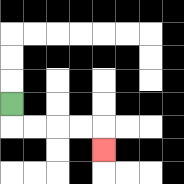{'start': '[0, 4]', 'end': '[4, 6]', 'path_directions': 'D,R,R,R,R,D', 'path_coordinates': '[[0, 4], [0, 5], [1, 5], [2, 5], [3, 5], [4, 5], [4, 6]]'}